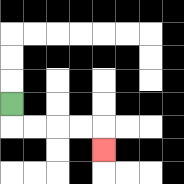{'start': '[0, 4]', 'end': '[4, 6]', 'path_directions': 'D,R,R,R,R,D', 'path_coordinates': '[[0, 4], [0, 5], [1, 5], [2, 5], [3, 5], [4, 5], [4, 6]]'}